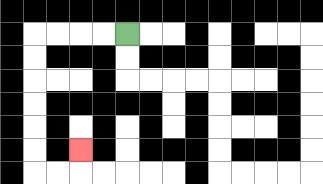{'start': '[5, 1]', 'end': '[3, 6]', 'path_directions': 'L,L,L,L,D,D,D,D,D,D,R,R,U', 'path_coordinates': '[[5, 1], [4, 1], [3, 1], [2, 1], [1, 1], [1, 2], [1, 3], [1, 4], [1, 5], [1, 6], [1, 7], [2, 7], [3, 7], [3, 6]]'}